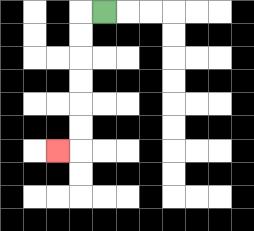{'start': '[4, 0]', 'end': '[2, 6]', 'path_directions': 'L,D,D,D,D,D,D,L', 'path_coordinates': '[[4, 0], [3, 0], [3, 1], [3, 2], [3, 3], [3, 4], [3, 5], [3, 6], [2, 6]]'}